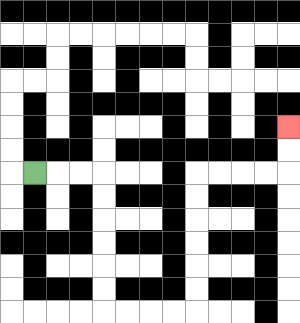{'start': '[1, 7]', 'end': '[12, 5]', 'path_directions': 'R,R,R,D,D,D,D,D,D,R,R,R,R,U,U,U,U,U,U,R,R,R,R,U,U', 'path_coordinates': '[[1, 7], [2, 7], [3, 7], [4, 7], [4, 8], [4, 9], [4, 10], [4, 11], [4, 12], [4, 13], [5, 13], [6, 13], [7, 13], [8, 13], [8, 12], [8, 11], [8, 10], [8, 9], [8, 8], [8, 7], [9, 7], [10, 7], [11, 7], [12, 7], [12, 6], [12, 5]]'}